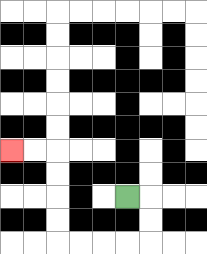{'start': '[5, 8]', 'end': '[0, 6]', 'path_directions': 'R,D,D,L,L,L,L,U,U,U,U,L,L', 'path_coordinates': '[[5, 8], [6, 8], [6, 9], [6, 10], [5, 10], [4, 10], [3, 10], [2, 10], [2, 9], [2, 8], [2, 7], [2, 6], [1, 6], [0, 6]]'}